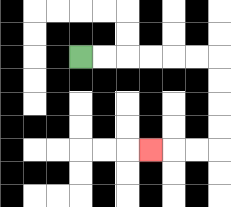{'start': '[3, 2]', 'end': '[6, 6]', 'path_directions': 'R,R,R,R,R,R,D,D,D,D,L,L,L', 'path_coordinates': '[[3, 2], [4, 2], [5, 2], [6, 2], [7, 2], [8, 2], [9, 2], [9, 3], [9, 4], [9, 5], [9, 6], [8, 6], [7, 6], [6, 6]]'}